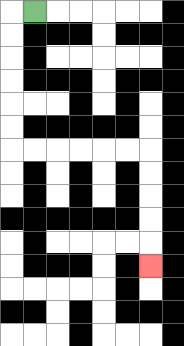{'start': '[1, 0]', 'end': '[6, 11]', 'path_directions': 'L,D,D,D,D,D,D,R,R,R,R,R,R,D,D,D,D,D', 'path_coordinates': '[[1, 0], [0, 0], [0, 1], [0, 2], [0, 3], [0, 4], [0, 5], [0, 6], [1, 6], [2, 6], [3, 6], [4, 6], [5, 6], [6, 6], [6, 7], [6, 8], [6, 9], [6, 10], [6, 11]]'}